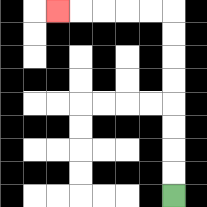{'start': '[7, 8]', 'end': '[2, 0]', 'path_directions': 'U,U,U,U,U,U,U,U,L,L,L,L,L', 'path_coordinates': '[[7, 8], [7, 7], [7, 6], [7, 5], [7, 4], [7, 3], [7, 2], [7, 1], [7, 0], [6, 0], [5, 0], [4, 0], [3, 0], [2, 0]]'}